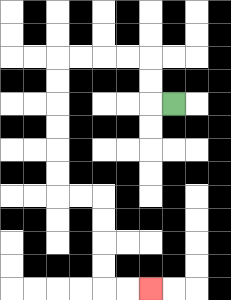{'start': '[7, 4]', 'end': '[6, 12]', 'path_directions': 'L,U,U,L,L,L,L,D,D,D,D,D,D,R,R,D,D,D,D,R,R', 'path_coordinates': '[[7, 4], [6, 4], [6, 3], [6, 2], [5, 2], [4, 2], [3, 2], [2, 2], [2, 3], [2, 4], [2, 5], [2, 6], [2, 7], [2, 8], [3, 8], [4, 8], [4, 9], [4, 10], [4, 11], [4, 12], [5, 12], [6, 12]]'}